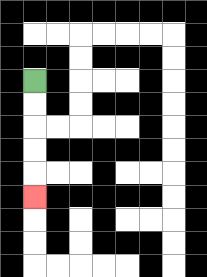{'start': '[1, 3]', 'end': '[1, 8]', 'path_directions': 'D,D,D,D,D', 'path_coordinates': '[[1, 3], [1, 4], [1, 5], [1, 6], [1, 7], [1, 8]]'}